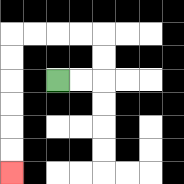{'start': '[2, 3]', 'end': '[0, 7]', 'path_directions': 'R,R,U,U,L,L,L,L,D,D,D,D,D,D', 'path_coordinates': '[[2, 3], [3, 3], [4, 3], [4, 2], [4, 1], [3, 1], [2, 1], [1, 1], [0, 1], [0, 2], [0, 3], [0, 4], [0, 5], [0, 6], [0, 7]]'}